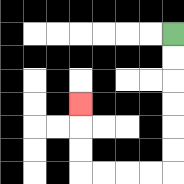{'start': '[7, 1]', 'end': '[3, 4]', 'path_directions': 'D,D,D,D,D,D,L,L,L,L,U,U,U', 'path_coordinates': '[[7, 1], [7, 2], [7, 3], [7, 4], [7, 5], [7, 6], [7, 7], [6, 7], [5, 7], [4, 7], [3, 7], [3, 6], [3, 5], [3, 4]]'}